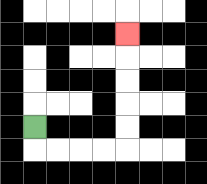{'start': '[1, 5]', 'end': '[5, 1]', 'path_directions': 'D,R,R,R,R,U,U,U,U,U', 'path_coordinates': '[[1, 5], [1, 6], [2, 6], [3, 6], [4, 6], [5, 6], [5, 5], [5, 4], [5, 3], [5, 2], [5, 1]]'}